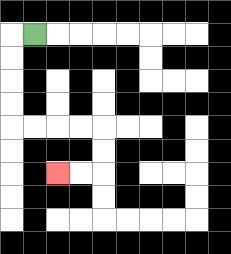{'start': '[1, 1]', 'end': '[2, 7]', 'path_directions': 'L,D,D,D,D,R,R,R,R,D,D,L,L', 'path_coordinates': '[[1, 1], [0, 1], [0, 2], [0, 3], [0, 4], [0, 5], [1, 5], [2, 5], [3, 5], [4, 5], [4, 6], [4, 7], [3, 7], [2, 7]]'}